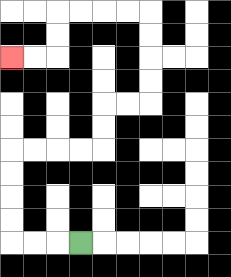{'start': '[3, 10]', 'end': '[0, 2]', 'path_directions': 'L,L,L,U,U,U,U,R,R,R,R,U,U,R,R,U,U,U,U,L,L,L,L,D,D,L,L', 'path_coordinates': '[[3, 10], [2, 10], [1, 10], [0, 10], [0, 9], [0, 8], [0, 7], [0, 6], [1, 6], [2, 6], [3, 6], [4, 6], [4, 5], [4, 4], [5, 4], [6, 4], [6, 3], [6, 2], [6, 1], [6, 0], [5, 0], [4, 0], [3, 0], [2, 0], [2, 1], [2, 2], [1, 2], [0, 2]]'}